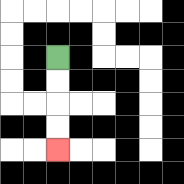{'start': '[2, 2]', 'end': '[2, 6]', 'path_directions': 'D,D,D,D', 'path_coordinates': '[[2, 2], [2, 3], [2, 4], [2, 5], [2, 6]]'}